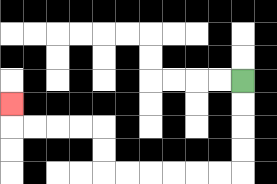{'start': '[10, 3]', 'end': '[0, 4]', 'path_directions': 'D,D,D,D,L,L,L,L,L,L,U,U,L,L,L,L,U', 'path_coordinates': '[[10, 3], [10, 4], [10, 5], [10, 6], [10, 7], [9, 7], [8, 7], [7, 7], [6, 7], [5, 7], [4, 7], [4, 6], [4, 5], [3, 5], [2, 5], [1, 5], [0, 5], [0, 4]]'}